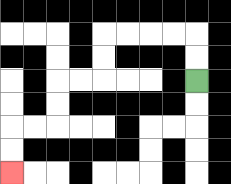{'start': '[8, 3]', 'end': '[0, 7]', 'path_directions': 'U,U,L,L,L,L,D,D,L,L,D,D,L,L,D,D', 'path_coordinates': '[[8, 3], [8, 2], [8, 1], [7, 1], [6, 1], [5, 1], [4, 1], [4, 2], [4, 3], [3, 3], [2, 3], [2, 4], [2, 5], [1, 5], [0, 5], [0, 6], [0, 7]]'}